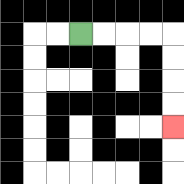{'start': '[3, 1]', 'end': '[7, 5]', 'path_directions': 'R,R,R,R,D,D,D,D', 'path_coordinates': '[[3, 1], [4, 1], [5, 1], [6, 1], [7, 1], [7, 2], [7, 3], [7, 4], [7, 5]]'}